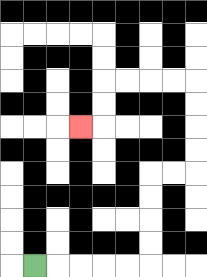{'start': '[1, 11]', 'end': '[3, 5]', 'path_directions': 'R,R,R,R,R,U,U,U,U,R,R,U,U,U,U,L,L,L,L,D,D,L', 'path_coordinates': '[[1, 11], [2, 11], [3, 11], [4, 11], [5, 11], [6, 11], [6, 10], [6, 9], [6, 8], [6, 7], [7, 7], [8, 7], [8, 6], [8, 5], [8, 4], [8, 3], [7, 3], [6, 3], [5, 3], [4, 3], [4, 4], [4, 5], [3, 5]]'}